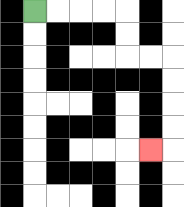{'start': '[1, 0]', 'end': '[6, 6]', 'path_directions': 'R,R,R,R,D,D,R,R,D,D,D,D,L', 'path_coordinates': '[[1, 0], [2, 0], [3, 0], [4, 0], [5, 0], [5, 1], [5, 2], [6, 2], [7, 2], [7, 3], [7, 4], [7, 5], [7, 6], [6, 6]]'}